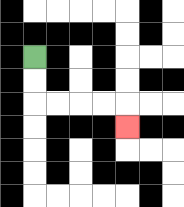{'start': '[1, 2]', 'end': '[5, 5]', 'path_directions': 'D,D,R,R,R,R,D', 'path_coordinates': '[[1, 2], [1, 3], [1, 4], [2, 4], [3, 4], [4, 4], [5, 4], [5, 5]]'}